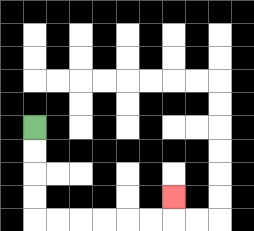{'start': '[1, 5]', 'end': '[7, 8]', 'path_directions': 'D,D,D,D,R,R,R,R,R,R,U', 'path_coordinates': '[[1, 5], [1, 6], [1, 7], [1, 8], [1, 9], [2, 9], [3, 9], [4, 9], [5, 9], [6, 9], [7, 9], [7, 8]]'}